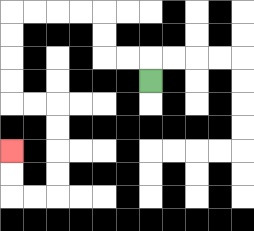{'start': '[6, 3]', 'end': '[0, 6]', 'path_directions': 'U,L,L,U,U,L,L,L,L,D,D,D,D,R,R,D,D,D,D,L,L,U,U', 'path_coordinates': '[[6, 3], [6, 2], [5, 2], [4, 2], [4, 1], [4, 0], [3, 0], [2, 0], [1, 0], [0, 0], [0, 1], [0, 2], [0, 3], [0, 4], [1, 4], [2, 4], [2, 5], [2, 6], [2, 7], [2, 8], [1, 8], [0, 8], [0, 7], [0, 6]]'}